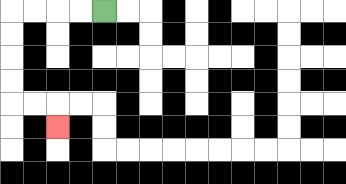{'start': '[4, 0]', 'end': '[2, 5]', 'path_directions': 'L,L,L,L,D,D,D,D,R,R,D', 'path_coordinates': '[[4, 0], [3, 0], [2, 0], [1, 0], [0, 0], [0, 1], [0, 2], [0, 3], [0, 4], [1, 4], [2, 4], [2, 5]]'}